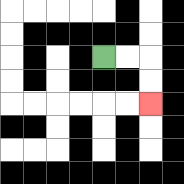{'start': '[4, 2]', 'end': '[6, 4]', 'path_directions': 'R,R,D,D', 'path_coordinates': '[[4, 2], [5, 2], [6, 2], [6, 3], [6, 4]]'}